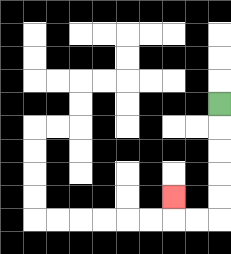{'start': '[9, 4]', 'end': '[7, 8]', 'path_directions': 'D,D,D,D,D,L,L,U', 'path_coordinates': '[[9, 4], [9, 5], [9, 6], [9, 7], [9, 8], [9, 9], [8, 9], [7, 9], [7, 8]]'}